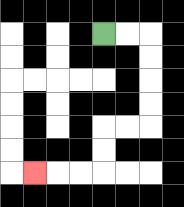{'start': '[4, 1]', 'end': '[1, 7]', 'path_directions': 'R,R,D,D,D,D,L,L,D,D,L,L,L', 'path_coordinates': '[[4, 1], [5, 1], [6, 1], [6, 2], [6, 3], [6, 4], [6, 5], [5, 5], [4, 5], [4, 6], [4, 7], [3, 7], [2, 7], [1, 7]]'}